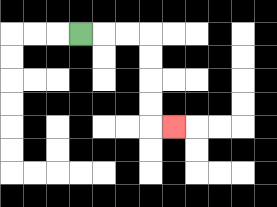{'start': '[3, 1]', 'end': '[7, 5]', 'path_directions': 'R,R,R,D,D,D,D,R', 'path_coordinates': '[[3, 1], [4, 1], [5, 1], [6, 1], [6, 2], [6, 3], [6, 4], [6, 5], [7, 5]]'}